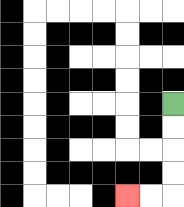{'start': '[7, 4]', 'end': '[5, 8]', 'path_directions': 'D,D,D,D,L,L', 'path_coordinates': '[[7, 4], [7, 5], [7, 6], [7, 7], [7, 8], [6, 8], [5, 8]]'}